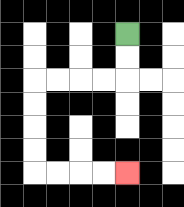{'start': '[5, 1]', 'end': '[5, 7]', 'path_directions': 'D,D,L,L,L,L,D,D,D,D,R,R,R,R', 'path_coordinates': '[[5, 1], [5, 2], [5, 3], [4, 3], [3, 3], [2, 3], [1, 3], [1, 4], [1, 5], [1, 6], [1, 7], [2, 7], [3, 7], [4, 7], [5, 7]]'}